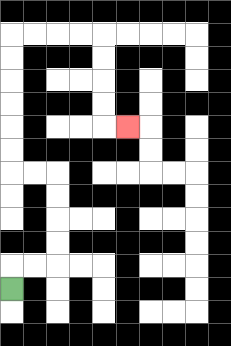{'start': '[0, 12]', 'end': '[5, 5]', 'path_directions': 'U,R,R,U,U,U,U,L,L,U,U,U,U,U,U,R,R,R,R,D,D,D,D,R', 'path_coordinates': '[[0, 12], [0, 11], [1, 11], [2, 11], [2, 10], [2, 9], [2, 8], [2, 7], [1, 7], [0, 7], [0, 6], [0, 5], [0, 4], [0, 3], [0, 2], [0, 1], [1, 1], [2, 1], [3, 1], [4, 1], [4, 2], [4, 3], [4, 4], [4, 5], [5, 5]]'}